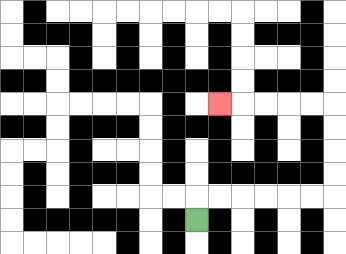{'start': '[8, 9]', 'end': '[9, 4]', 'path_directions': 'U,R,R,R,R,R,R,U,U,U,U,L,L,L,L,L', 'path_coordinates': '[[8, 9], [8, 8], [9, 8], [10, 8], [11, 8], [12, 8], [13, 8], [14, 8], [14, 7], [14, 6], [14, 5], [14, 4], [13, 4], [12, 4], [11, 4], [10, 4], [9, 4]]'}